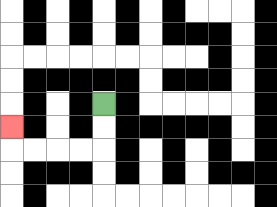{'start': '[4, 4]', 'end': '[0, 5]', 'path_directions': 'D,D,L,L,L,L,U', 'path_coordinates': '[[4, 4], [4, 5], [4, 6], [3, 6], [2, 6], [1, 6], [0, 6], [0, 5]]'}